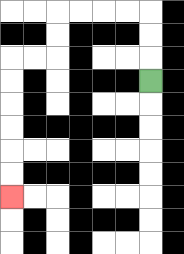{'start': '[6, 3]', 'end': '[0, 8]', 'path_directions': 'U,U,U,L,L,L,L,D,D,L,L,D,D,D,D,D,D', 'path_coordinates': '[[6, 3], [6, 2], [6, 1], [6, 0], [5, 0], [4, 0], [3, 0], [2, 0], [2, 1], [2, 2], [1, 2], [0, 2], [0, 3], [0, 4], [0, 5], [0, 6], [0, 7], [0, 8]]'}